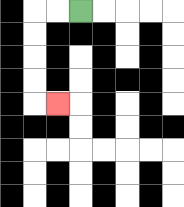{'start': '[3, 0]', 'end': '[2, 4]', 'path_directions': 'L,L,D,D,D,D,R', 'path_coordinates': '[[3, 0], [2, 0], [1, 0], [1, 1], [1, 2], [1, 3], [1, 4], [2, 4]]'}